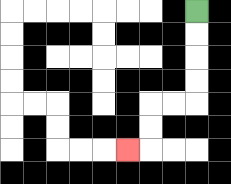{'start': '[8, 0]', 'end': '[5, 6]', 'path_directions': 'D,D,D,D,L,L,D,D,L', 'path_coordinates': '[[8, 0], [8, 1], [8, 2], [8, 3], [8, 4], [7, 4], [6, 4], [6, 5], [6, 6], [5, 6]]'}